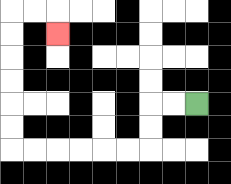{'start': '[8, 4]', 'end': '[2, 1]', 'path_directions': 'L,L,D,D,L,L,L,L,L,L,U,U,U,U,U,U,R,R,D', 'path_coordinates': '[[8, 4], [7, 4], [6, 4], [6, 5], [6, 6], [5, 6], [4, 6], [3, 6], [2, 6], [1, 6], [0, 6], [0, 5], [0, 4], [0, 3], [0, 2], [0, 1], [0, 0], [1, 0], [2, 0], [2, 1]]'}